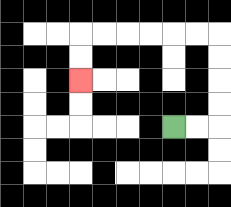{'start': '[7, 5]', 'end': '[3, 3]', 'path_directions': 'R,R,U,U,U,U,L,L,L,L,L,L,D,D', 'path_coordinates': '[[7, 5], [8, 5], [9, 5], [9, 4], [9, 3], [9, 2], [9, 1], [8, 1], [7, 1], [6, 1], [5, 1], [4, 1], [3, 1], [3, 2], [3, 3]]'}